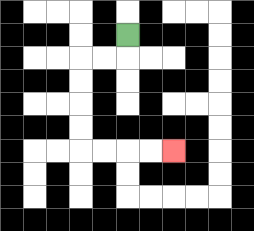{'start': '[5, 1]', 'end': '[7, 6]', 'path_directions': 'D,L,L,D,D,D,D,R,R,R,R', 'path_coordinates': '[[5, 1], [5, 2], [4, 2], [3, 2], [3, 3], [3, 4], [3, 5], [3, 6], [4, 6], [5, 6], [6, 6], [7, 6]]'}